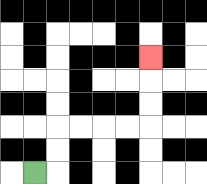{'start': '[1, 7]', 'end': '[6, 2]', 'path_directions': 'R,U,U,R,R,R,R,U,U,U', 'path_coordinates': '[[1, 7], [2, 7], [2, 6], [2, 5], [3, 5], [4, 5], [5, 5], [6, 5], [6, 4], [6, 3], [6, 2]]'}